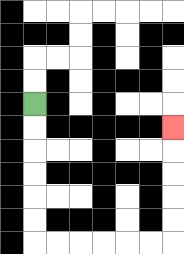{'start': '[1, 4]', 'end': '[7, 5]', 'path_directions': 'D,D,D,D,D,D,R,R,R,R,R,R,U,U,U,U,U', 'path_coordinates': '[[1, 4], [1, 5], [1, 6], [1, 7], [1, 8], [1, 9], [1, 10], [2, 10], [3, 10], [4, 10], [5, 10], [6, 10], [7, 10], [7, 9], [7, 8], [7, 7], [7, 6], [7, 5]]'}